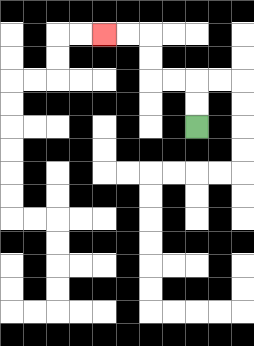{'start': '[8, 5]', 'end': '[4, 1]', 'path_directions': 'U,U,L,L,U,U,L,L', 'path_coordinates': '[[8, 5], [8, 4], [8, 3], [7, 3], [6, 3], [6, 2], [6, 1], [5, 1], [4, 1]]'}